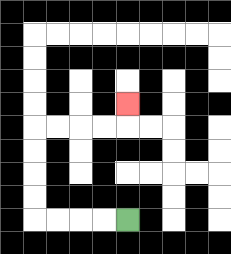{'start': '[5, 9]', 'end': '[5, 4]', 'path_directions': 'L,L,L,L,U,U,U,U,R,R,R,R,U', 'path_coordinates': '[[5, 9], [4, 9], [3, 9], [2, 9], [1, 9], [1, 8], [1, 7], [1, 6], [1, 5], [2, 5], [3, 5], [4, 5], [5, 5], [5, 4]]'}